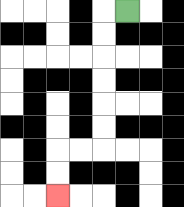{'start': '[5, 0]', 'end': '[2, 8]', 'path_directions': 'L,D,D,D,D,D,D,L,L,D,D', 'path_coordinates': '[[5, 0], [4, 0], [4, 1], [4, 2], [4, 3], [4, 4], [4, 5], [4, 6], [3, 6], [2, 6], [2, 7], [2, 8]]'}